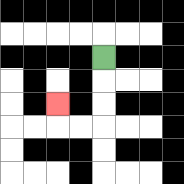{'start': '[4, 2]', 'end': '[2, 4]', 'path_directions': 'D,D,D,L,L,U', 'path_coordinates': '[[4, 2], [4, 3], [4, 4], [4, 5], [3, 5], [2, 5], [2, 4]]'}